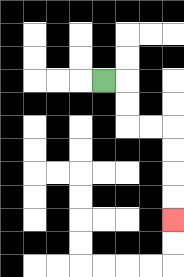{'start': '[4, 3]', 'end': '[7, 9]', 'path_directions': 'R,D,D,R,R,D,D,D,D', 'path_coordinates': '[[4, 3], [5, 3], [5, 4], [5, 5], [6, 5], [7, 5], [7, 6], [7, 7], [7, 8], [7, 9]]'}